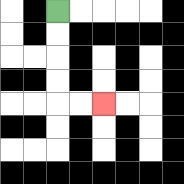{'start': '[2, 0]', 'end': '[4, 4]', 'path_directions': 'D,D,D,D,R,R', 'path_coordinates': '[[2, 0], [2, 1], [2, 2], [2, 3], [2, 4], [3, 4], [4, 4]]'}